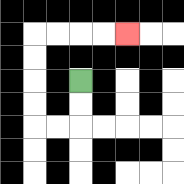{'start': '[3, 3]', 'end': '[5, 1]', 'path_directions': 'D,D,L,L,U,U,U,U,R,R,R,R', 'path_coordinates': '[[3, 3], [3, 4], [3, 5], [2, 5], [1, 5], [1, 4], [1, 3], [1, 2], [1, 1], [2, 1], [3, 1], [4, 1], [5, 1]]'}